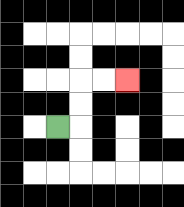{'start': '[2, 5]', 'end': '[5, 3]', 'path_directions': 'R,U,U,R,R', 'path_coordinates': '[[2, 5], [3, 5], [3, 4], [3, 3], [4, 3], [5, 3]]'}